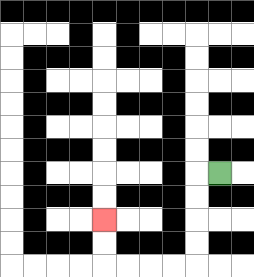{'start': '[9, 7]', 'end': '[4, 9]', 'path_directions': 'L,D,D,D,D,L,L,L,L,U,U', 'path_coordinates': '[[9, 7], [8, 7], [8, 8], [8, 9], [8, 10], [8, 11], [7, 11], [6, 11], [5, 11], [4, 11], [4, 10], [4, 9]]'}